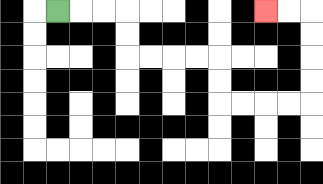{'start': '[2, 0]', 'end': '[11, 0]', 'path_directions': 'R,R,R,D,D,R,R,R,R,D,D,R,R,R,R,U,U,U,U,L,L', 'path_coordinates': '[[2, 0], [3, 0], [4, 0], [5, 0], [5, 1], [5, 2], [6, 2], [7, 2], [8, 2], [9, 2], [9, 3], [9, 4], [10, 4], [11, 4], [12, 4], [13, 4], [13, 3], [13, 2], [13, 1], [13, 0], [12, 0], [11, 0]]'}